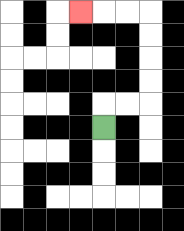{'start': '[4, 5]', 'end': '[3, 0]', 'path_directions': 'U,R,R,U,U,U,U,L,L,L', 'path_coordinates': '[[4, 5], [4, 4], [5, 4], [6, 4], [6, 3], [6, 2], [6, 1], [6, 0], [5, 0], [4, 0], [3, 0]]'}